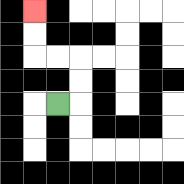{'start': '[2, 4]', 'end': '[1, 0]', 'path_directions': 'R,U,U,L,L,U,U', 'path_coordinates': '[[2, 4], [3, 4], [3, 3], [3, 2], [2, 2], [1, 2], [1, 1], [1, 0]]'}